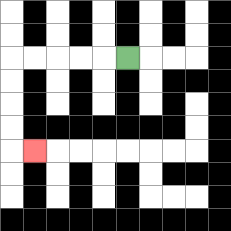{'start': '[5, 2]', 'end': '[1, 6]', 'path_directions': 'L,L,L,L,L,D,D,D,D,R', 'path_coordinates': '[[5, 2], [4, 2], [3, 2], [2, 2], [1, 2], [0, 2], [0, 3], [0, 4], [0, 5], [0, 6], [1, 6]]'}